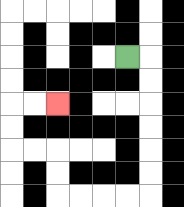{'start': '[5, 2]', 'end': '[2, 4]', 'path_directions': 'R,D,D,D,D,D,D,L,L,L,L,U,U,L,L,U,U,R,R', 'path_coordinates': '[[5, 2], [6, 2], [6, 3], [6, 4], [6, 5], [6, 6], [6, 7], [6, 8], [5, 8], [4, 8], [3, 8], [2, 8], [2, 7], [2, 6], [1, 6], [0, 6], [0, 5], [0, 4], [1, 4], [2, 4]]'}